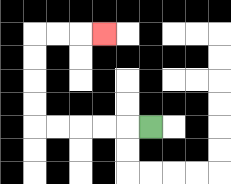{'start': '[6, 5]', 'end': '[4, 1]', 'path_directions': 'L,L,L,L,L,U,U,U,U,R,R,R', 'path_coordinates': '[[6, 5], [5, 5], [4, 5], [3, 5], [2, 5], [1, 5], [1, 4], [1, 3], [1, 2], [1, 1], [2, 1], [3, 1], [4, 1]]'}